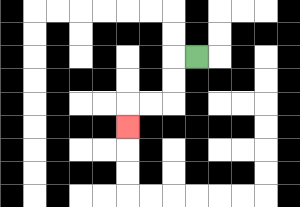{'start': '[8, 2]', 'end': '[5, 5]', 'path_directions': 'L,D,D,L,L,D', 'path_coordinates': '[[8, 2], [7, 2], [7, 3], [7, 4], [6, 4], [5, 4], [5, 5]]'}